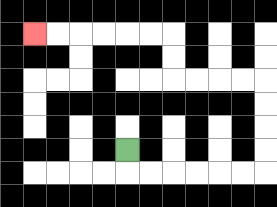{'start': '[5, 6]', 'end': '[1, 1]', 'path_directions': 'D,R,R,R,R,R,R,U,U,U,U,L,L,L,L,U,U,L,L,L,L,L,L', 'path_coordinates': '[[5, 6], [5, 7], [6, 7], [7, 7], [8, 7], [9, 7], [10, 7], [11, 7], [11, 6], [11, 5], [11, 4], [11, 3], [10, 3], [9, 3], [8, 3], [7, 3], [7, 2], [7, 1], [6, 1], [5, 1], [4, 1], [3, 1], [2, 1], [1, 1]]'}